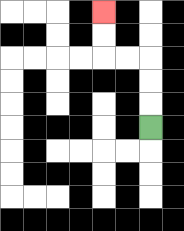{'start': '[6, 5]', 'end': '[4, 0]', 'path_directions': 'U,U,U,L,L,U,U', 'path_coordinates': '[[6, 5], [6, 4], [6, 3], [6, 2], [5, 2], [4, 2], [4, 1], [4, 0]]'}